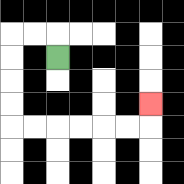{'start': '[2, 2]', 'end': '[6, 4]', 'path_directions': 'U,L,L,D,D,D,D,R,R,R,R,R,R,U', 'path_coordinates': '[[2, 2], [2, 1], [1, 1], [0, 1], [0, 2], [0, 3], [0, 4], [0, 5], [1, 5], [2, 5], [3, 5], [4, 5], [5, 5], [6, 5], [6, 4]]'}